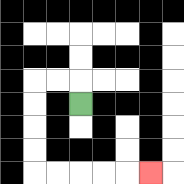{'start': '[3, 4]', 'end': '[6, 7]', 'path_directions': 'U,L,L,D,D,D,D,R,R,R,R,R', 'path_coordinates': '[[3, 4], [3, 3], [2, 3], [1, 3], [1, 4], [1, 5], [1, 6], [1, 7], [2, 7], [3, 7], [4, 7], [5, 7], [6, 7]]'}